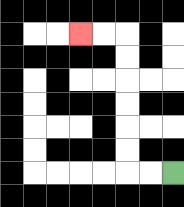{'start': '[7, 7]', 'end': '[3, 1]', 'path_directions': 'L,L,U,U,U,U,U,U,L,L', 'path_coordinates': '[[7, 7], [6, 7], [5, 7], [5, 6], [5, 5], [5, 4], [5, 3], [5, 2], [5, 1], [4, 1], [3, 1]]'}